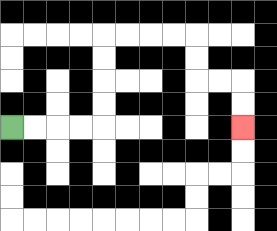{'start': '[0, 5]', 'end': '[10, 5]', 'path_directions': 'R,R,R,R,U,U,U,U,R,R,R,R,D,D,R,R,D,D', 'path_coordinates': '[[0, 5], [1, 5], [2, 5], [3, 5], [4, 5], [4, 4], [4, 3], [4, 2], [4, 1], [5, 1], [6, 1], [7, 1], [8, 1], [8, 2], [8, 3], [9, 3], [10, 3], [10, 4], [10, 5]]'}